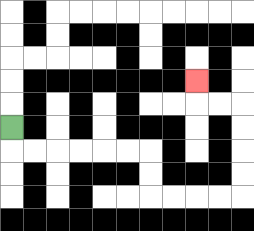{'start': '[0, 5]', 'end': '[8, 3]', 'path_directions': 'D,R,R,R,R,R,R,D,D,R,R,R,R,U,U,U,U,L,L,U', 'path_coordinates': '[[0, 5], [0, 6], [1, 6], [2, 6], [3, 6], [4, 6], [5, 6], [6, 6], [6, 7], [6, 8], [7, 8], [8, 8], [9, 8], [10, 8], [10, 7], [10, 6], [10, 5], [10, 4], [9, 4], [8, 4], [8, 3]]'}